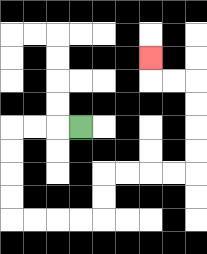{'start': '[3, 5]', 'end': '[6, 2]', 'path_directions': 'L,L,L,D,D,D,D,R,R,R,R,U,U,R,R,R,R,U,U,U,U,L,L,U', 'path_coordinates': '[[3, 5], [2, 5], [1, 5], [0, 5], [0, 6], [0, 7], [0, 8], [0, 9], [1, 9], [2, 9], [3, 9], [4, 9], [4, 8], [4, 7], [5, 7], [6, 7], [7, 7], [8, 7], [8, 6], [8, 5], [8, 4], [8, 3], [7, 3], [6, 3], [6, 2]]'}